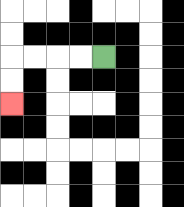{'start': '[4, 2]', 'end': '[0, 4]', 'path_directions': 'L,L,L,L,D,D', 'path_coordinates': '[[4, 2], [3, 2], [2, 2], [1, 2], [0, 2], [0, 3], [0, 4]]'}